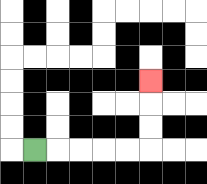{'start': '[1, 6]', 'end': '[6, 3]', 'path_directions': 'R,R,R,R,R,U,U,U', 'path_coordinates': '[[1, 6], [2, 6], [3, 6], [4, 6], [5, 6], [6, 6], [6, 5], [6, 4], [6, 3]]'}